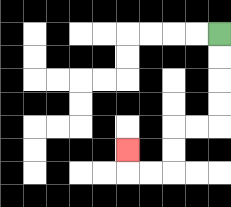{'start': '[9, 1]', 'end': '[5, 6]', 'path_directions': 'D,D,D,D,L,L,D,D,L,L,U', 'path_coordinates': '[[9, 1], [9, 2], [9, 3], [9, 4], [9, 5], [8, 5], [7, 5], [7, 6], [7, 7], [6, 7], [5, 7], [5, 6]]'}